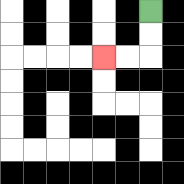{'start': '[6, 0]', 'end': '[4, 2]', 'path_directions': 'D,D,L,L', 'path_coordinates': '[[6, 0], [6, 1], [6, 2], [5, 2], [4, 2]]'}